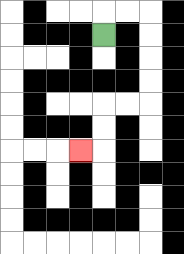{'start': '[4, 1]', 'end': '[3, 6]', 'path_directions': 'U,R,R,D,D,D,D,L,L,D,D,L', 'path_coordinates': '[[4, 1], [4, 0], [5, 0], [6, 0], [6, 1], [6, 2], [6, 3], [6, 4], [5, 4], [4, 4], [4, 5], [4, 6], [3, 6]]'}